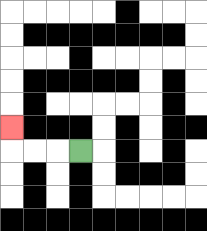{'start': '[3, 6]', 'end': '[0, 5]', 'path_directions': 'L,L,L,U', 'path_coordinates': '[[3, 6], [2, 6], [1, 6], [0, 6], [0, 5]]'}